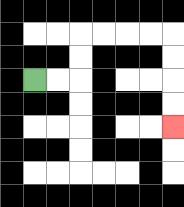{'start': '[1, 3]', 'end': '[7, 5]', 'path_directions': 'R,R,U,U,R,R,R,R,D,D,D,D', 'path_coordinates': '[[1, 3], [2, 3], [3, 3], [3, 2], [3, 1], [4, 1], [5, 1], [6, 1], [7, 1], [7, 2], [7, 3], [7, 4], [7, 5]]'}